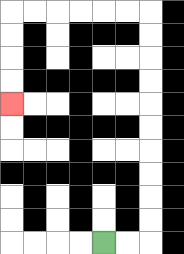{'start': '[4, 10]', 'end': '[0, 4]', 'path_directions': 'R,R,U,U,U,U,U,U,U,U,U,U,L,L,L,L,L,L,D,D,D,D', 'path_coordinates': '[[4, 10], [5, 10], [6, 10], [6, 9], [6, 8], [6, 7], [6, 6], [6, 5], [6, 4], [6, 3], [6, 2], [6, 1], [6, 0], [5, 0], [4, 0], [3, 0], [2, 0], [1, 0], [0, 0], [0, 1], [0, 2], [0, 3], [0, 4]]'}